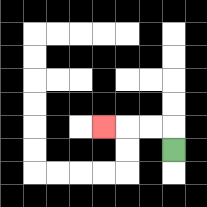{'start': '[7, 6]', 'end': '[4, 5]', 'path_directions': 'U,L,L,L', 'path_coordinates': '[[7, 6], [7, 5], [6, 5], [5, 5], [4, 5]]'}